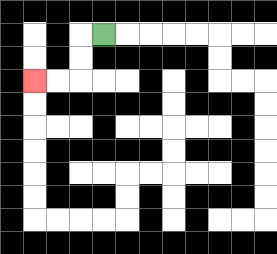{'start': '[4, 1]', 'end': '[1, 3]', 'path_directions': 'L,D,D,L,L', 'path_coordinates': '[[4, 1], [3, 1], [3, 2], [3, 3], [2, 3], [1, 3]]'}